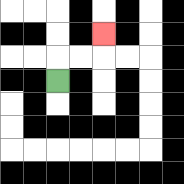{'start': '[2, 3]', 'end': '[4, 1]', 'path_directions': 'U,R,R,U', 'path_coordinates': '[[2, 3], [2, 2], [3, 2], [4, 2], [4, 1]]'}